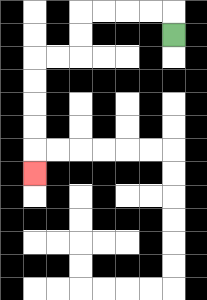{'start': '[7, 1]', 'end': '[1, 7]', 'path_directions': 'U,L,L,L,L,D,D,L,L,D,D,D,D,D', 'path_coordinates': '[[7, 1], [7, 0], [6, 0], [5, 0], [4, 0], [3, 0], [3, 1], [3, 2], [2, 2], [1, 2], [1, 3], [1, 4], [1, 5], [1, 6], [1, 7]]'}